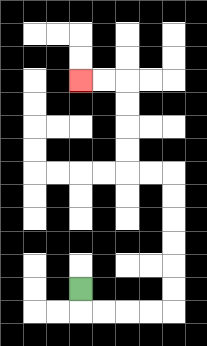{'start': '[3, 12]', 'end': '[3, 3]', 'path_directions': 'D,R,R,R,R,U,U,U,U,U,U,L,L,U,U,U,U,L,L', 'path_coordinates': '[[3, 12], [3, 13], [4, 13], [5, 13], [6, 13], [7, 13], [7, 12], [7, 11], [7, 10], [7, 9], [7, 8], [7, 7], [6, 7], [5, 7], [5, 6], [5, 5], [5, 4], [5, 3], [4, 3], [3, 3]]'}